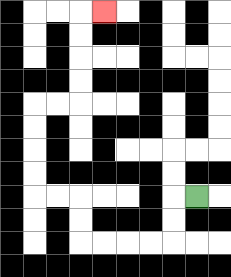{'start': '[8, 8]', 'end': '[4, 0]', 'path_directions': 'L,D,D,L,L,L,L,U,U,L,L,U,U,U,U,R,R,U,U,U,U,R', 'path_coordinates': '[[8, 8], [7, 8], [7, 9], [7, 10], [6, 10], [5, 10], [4, 10], [3, 10], [3, 9], [3, 8], [2, 8], [1, 8], [1, 7], [1, 6], [1, 5], [1, 4], [2, 4], [3, 4], [3, 3], [3, 2], [3, 1], [3, 0], [4, 0]]'}